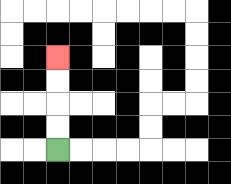{'start': '[2, 6]', 'end': '[2, 2]', 'path_directions': 'U,U,U,U', 'path_coordinates': '[[2, 6], [2, 5], [2, 4], [2, 3], [2, 2]]'}